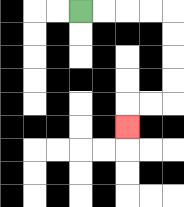{'start': '[3, 0]', 'end': '[5, 5]', 'path_directions': 'R,R,R,R,D,D,D,D,L,L,D', 'path_coordinates': '[[3, 0], [4, 0], [5, 0], [6, 0], [7, 0], [7, 1], [7, 2], [7, 3], [7, 4], [6, 4], [5, 4], [5, 5]]'}